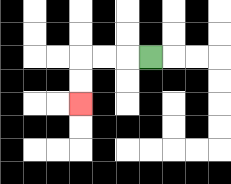{'start': '[6, 2]', 'end': '[3, 4]', 'path_directions': 'L,L,L,D,D', 'path_coordinates': '[[6, 2], [5, 2], [4, 2], [3, 2], [3, 3], [3, 4]]'}